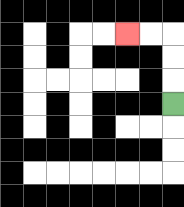{'start': '[7, 4]', 'end': '[5, 1]', 'path_directions': 'U,U,U,L,L', 'path_coordinates': '[[7, 4], [7, 3], [7, 2], [7, 1], [6, 1], [5, 1]]'}